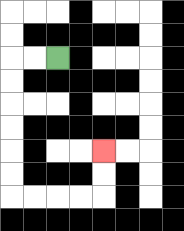{'start': '[2, 2]', 'end': '[4, 6]', 'path_directions': 'L,L,D,D,D,D,D,D,R,R,R,R,U,U', 'path_coordinates': '[[2, 2], [1, 2], [0, 2], [0, 3], [0, 4], [0, 5], [0, 6], [0, 7], [0, 8], [1, 8], [2, 8], [3, 8], [4, 8], [4, 7], [4, 6]]'}